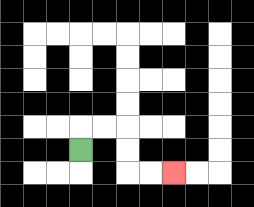{'start': '[3, 6]', 'end': '[7, 7]', 'path_directions': 'U,R,R,D,D,R,R', 'path_coordinates': '[[3, 6], [3, 5], [4, 5], [5, 5], [5, 6], [5, 7], [6, 7], [7, 7]]'}